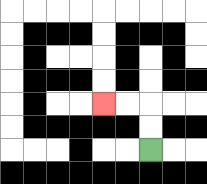{'start': '[6, 6]', 'end': '[4, 4]', 'path_directions': 'U,U,L,L', 'path_coordinates': '[[6, 6], [6, 5], [6, 4], [5, 4], [4, 4]]'}